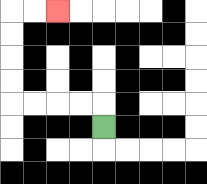{'start': '[4, 5]', 'end': '[2, 0]', 'path_directions': 'U,L,L,L,L,U,U,U,U,R,R', 'path_coordinates': '[[4, 5], [4, 4], [3, 4], [2, 4], [1, 4], [0, 4], [0, 3], [0, 2], [0, 1], [0, 0], [1, 0], [2, 0]]'}